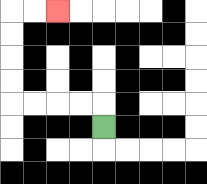{'start': '[4, 5]', 'end': '[2, 0]', 'path_directions': 'U,L,L,L,L,U,U,U,U,R,R', 'path_coordinates': '[[4, 5], [4, 4], [3, 4], [2, 4], [1, 4], [0, 4], [0, 3], [0, 2], [0, 1], [0, 0], [1, 0], [2, 0]]'}